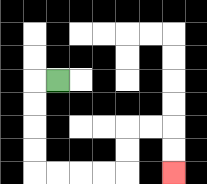{'start': '[2, 3]', 'end': '[7, 7]', 'path_directions': 'L,D,D,D,D,R,R,R,R,U,U,R,R,D,D', 'path_coordinates': '[[2, 3], [1, 3], [1, 4], [1, 5], [1, 6], [1, 7], [2, 7], [3, 7], [4, 7], [5, 7], [5, 6], [5, 5], [6, 5], [7, 5], [7, 6], [7, 7]]'}